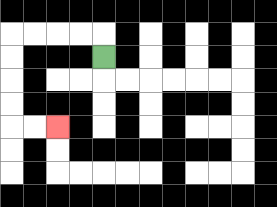{'start': '[4, 2]', 'end': '[2, 5]', 'path_directions': 'U,L,L,L,L,D,D,D,D,R,R', 'path_coordinates': '[[4, 2], [4, 1], [3, 1], [2, 1], [1, 1], [0, 1], [0, 2], [0, 3], [0, 4], [0, 5], [1, 5], [2, 5]]'}